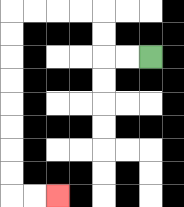{'start': '[6, 2]', 'end': '[2, 8]', 'path_directions': 'L,L,U,U,L,L,L,L,D,D,D,D,D,D,D,D,R,R', 'path_coordinates': '[[6, 2], [5, 2], [4, 2], [4, 1], [4, 0], [3, 0], [2, 0], [1, 0], [0, 0], [0, 1], [0, 2], [0, 3], [0, 4], [0, 5], [0, 6], [0, 7], [0, 8], [1, 8], [2, 8]]'}